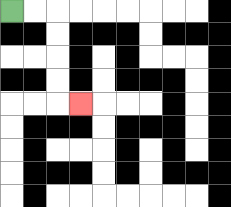{'start': '[0, 0]', 'end': '[3, 4]', 'path_directions': 'R,R,D,D,D,D,R', 'path_coordinates': '[[0, 0], [1, 0], [2, 0], [2, 1], [2, 2], [2, 3], [2, 4], [3, 4]]'}